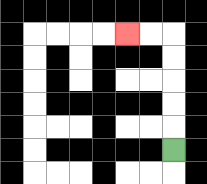{'start': '[7, 6]', 'end': '[5, 1]', 'path_directions': 'U,U,U,U,U,L,L', 'path_coordinates': '[[7, 6], [7, 5], [7, 4], [7, 3], [7, 2], [7, 1], [6, 1], [5, 1]]'}